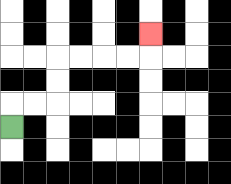{'start': '[0, 5]', 'end': '[6, 1]', 'path_directions': 'U,R,R,U,U,R,R,R,R,U', 'path_coordinates': '[[0, 5], [0, 4], [1, 4], [2, 4], [2, 3], [2, 2], [3, 2], [4, 2], [5, 2], [6, 2], [6, 1]]'}